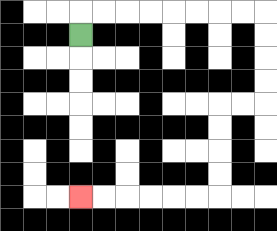{'start': '[3, 1]', 'end': '[3, 8]', 'path_directions': 'U,R,R,R,R,R,R,R,R,D,D,D,D,L,L,D,D,D,D,L,L,L,L,L,L', 'path_coordinates': '[[3, 1], [3, 0], [4, 0], [5, 0], [6, 0], [7, 0], [8, 0], [9, 0], [10, 0], [11, 0], [11, 1], [11, 2], [11, 3], [11, 4], [10, 4], [9, 4], [9, 5], [9, 6], [9, 7], [9, 8], [8, 8], [7, 8], [6, 8], [5, 8], [4, 8], [3, 8]]'}